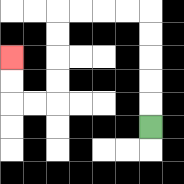{'start': '[6, 5]', 'end': '[0, 2]', 'path_directions': 'U,U,U,U,U,L,L,L,L,D,D,D,D,L,L,U,U', 'path_coordinates': '[[6, 5], [6, 4], [6, 3], [6, 2], [6, 1], [6, 0], [5, 0], [4, 0], [3, 0], [2, 0], [2, 1], [2, 2], [2, 3], [2, 4], [1, 4], [0, 4], [0, 3], [0, 2]]'}